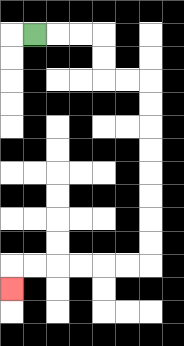{'start': '[1, 1]', 'end': '[0, 12]', 'path_directions': 'R,R,R,D,D,R,R,D,D,D,D,D,D,D,D,L,L,L,L,L,L,D', 'path_coordinates': '[[1, 1], [2, 1], [3, 1], [4, 1], [4, 2], [4, 3], [5, 3], [6, 3], [6, 4], [6, 5], [6, 6], [6, 7], [6, 8], [6, 9], [6, 10], [6, 11], [5, 11], [4, 11], [3, 11], [2, 11], [1, 11], [0, 11], [0, 12]]'}